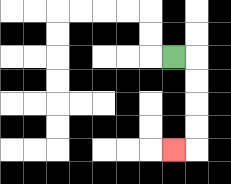{'start': '[7, 2]', 'end': '[7, 6]', 'path_directions': 'R,D,D,D,D,L', 'path_coordinates': '[[7, 2], [8, 2], [8, 3], [8, 4], [8, 5], [8, 6], [7, 6]]'}